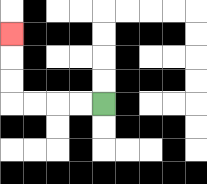{'start': '[4, 4]', 'end': '[0, 1]', 'path_directions': 'L,L,L,L,U,U,U', 'path_coordinates': '[[4, 4], [3, 4], [2, 4], [1, 4], [0, 4], [0, 3], [0, 2], [0, 1]]'}